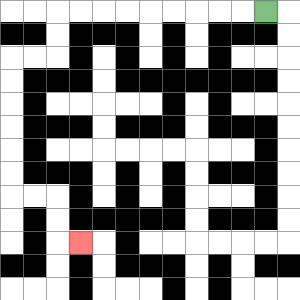{'start': '[11, 0]', 'end': '[3, 10]', 'path_directions': 'L,L,L,L,L,L,L,L,L,D,D,L,L,D,D,D,D,D,D,R,R,D,D,R', 'path_coordinates': '[[11, 0], [10, 0], [9, 0], [8, 0], [7, 0], [6, 0], [5, 0], [4, 0], [3, 0], [2, 0], [2, 1], [2, 2], [1, 2], [0, 2], [0, 3], [0, 4], [0, 5], [0, 6], [0, 7], [0, 8], [1, 8], [2, 8], [2, 9], [2, 10], [3, 10]]'}